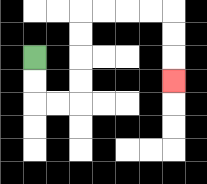{'start': '[1, 2]', 'end': '[7, 3]', 'path_directions': 'D,D,R,R,U,U,U,U,R,R,R,R,D,D,D', 'path_coordinates': '[[1, 2], [1, 3], [1, 4], [2, 4], [3, 4], [3, 3], [3, 2], [3, 1], [3, 0], [4, 0], [5, 0], [6, 0], [7, 0], [7, 1], [7, 2], [7, 3]]'}